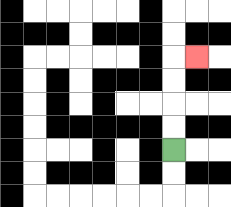{'start': '[7, 6]', 'end': '[8, 2]', 'path_directions': 'U,U,U,U,R', 'path_coordinates': '[[7, 6], [7, 5], [7, 4], [7, 3], [7, 2], [8, 2]]'}